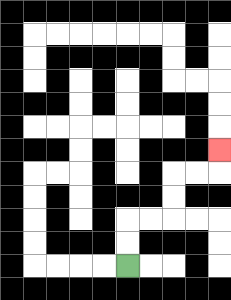{'start': '[5, 11]', 'end': '[9, 6]', 'path_directions': 'U,U,R,R,U,U,R,R,U', 'path_coordinates': '[[5, 11], [5, 10], [5, 9], [6, 9], [7, 9], [7, 8], [7, 7], [8, 7], [9, 7], [9, 6]]'}